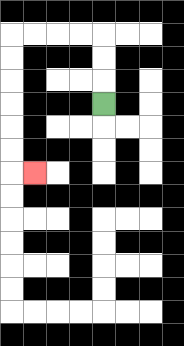{'start': '[4, 4]', 'end': '[1, 7]', 'path_directions': 'U,U,U,L,L,L,L,D,D,D,D,D,D,R', 'path_coordinates': '[[4, 4], [4, 3], [4, 2], [4, 1], [3, 1], [2, 1], [1, 1], [0, 1], [0, 2], [0, 3], [0, 4], [0, 5], [0, 6], [0, 7], [1, 7]]'}